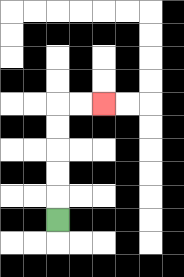{'start': '[2, 9]', 'end': '[4, 4]', 'path_directions': 'U,U,U,U,U,R,R', 'path_coordinates': '[[2, 9], [2, 8], [2, 7], [2, 6], [2, 5], [2, 4], [3, 4], [4, 4]]'}